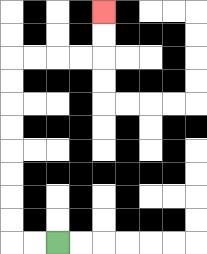{'start': '[2, 10]', 'end': '[4, 0]', 'path_directions': 'L,L,U,U,U,U,U,U,U,U,R,R,R,R,U,U', 'path_coordinates': '[[2, 10], [1, 10], [0, 10], [0, 9], [0, 8], [0, 7], [0, 6], [0, 5], [0, 4], [0, 3], [0, 2], [1, 2], [2, 2], [3, 2], [4, 2], [4, 1], [4, 0]]'}